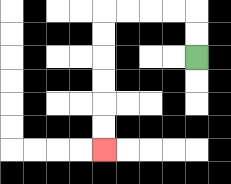{'start': '[8, 2]', 'end': '[4, 6]', 'path_directions': 'U,U,L,L,L,L,D,D,D,D,D,D', 'path_coordinates': '[[8, 2], [8, 1], [8, 0], [7, 0], [6, 0], [5, 0], [4, 0], [4, 1], [4, 2], [4, 3], [4, 4], [4, 5], [4, 6]]'}